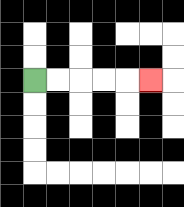{'start': '[1, 3]', 'end': '[6, 3]', 'path_directions': 'R,R,R,R,R', 'path_coordinates': '[[1, 3], [2, 3], [3, 3], [4, 3], [5, 3], [6, 3]]'}